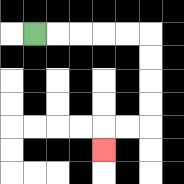{'start': '[1, 1]', 'end': '[4, 6]', 'path_directions': 'R,R,R,R,R,D,D,D,D,L,L,D', 'path_coordinates': '[[1, 1], [2, 1], [3, 1], [4, 1], [5, 1], [6, 1], [6, 2], [6, 3], [6, 4], [6, 5], [5, 5], [4, 5], [4, 6]]'}